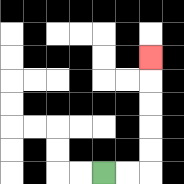{'start': '[4, 7]', 'end': '[6, 2]', 'path_directions': 'R,R,U,U,U,U,U', 'path_coordinates': '[[4, 7], [5, 7], [6, 7], [6, 6], [6, 5], [6, 4], [6, 3], [6, 2]]'}